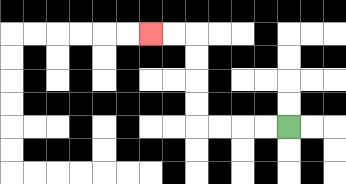{'start': '[12, 5]', 'end': '[6, 1]', 'path_directions': 'L,L,L,L,U,U,U,U,L,L', 'path_coordinates': '[[12, 5], [11, 5], [10, 5], [9, 5], [8, 5], [8, 4], [8, 3], [8, 2], [8, 1], [7, 1], [6, 1]]'}